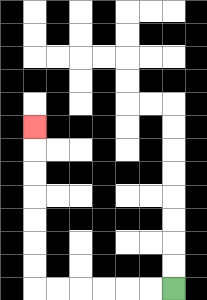{'start': '[7, 12]', 'end': '[1, 5]', 'path_directions': 'L,L,L,L,L,L,U,U,U,U,U,U,U', 'path_coordinates': '[[7, 12], [6, 12], [5, 12], [4, 12], [3, 12], [2, 12], [1, 12], [1, 11], [1, 10], [1, 9], [1, 8], [1, 7], [1, 6], [1, 5]]'}